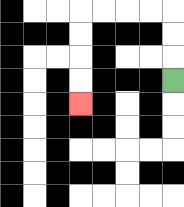{'start': '[7, 3]', 'end': '[3, 4]', 'path_directions': 'U,U,U,L,L,L,L,D,D,D,D', 'path_coordinates': '[[7, 3], [7, 2], [7, 1], [7, 0], [6, 0], [5, 0], [4, 0], [3, 0], [3, 1], [3, 2], [3, 3], [3, 4]]'}